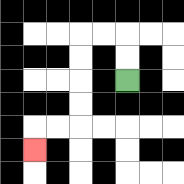{'start': '[5, 3]', 'end': '[1, 6]', 'path_directions': 'U,U,L,L,D,D,D,D,L,L,D', 'path_coordinates': '[[5, 3], [5, 2], [5, 1], [4, 1], [3, 1], [3, 2], [3, 3], [3, 4], [3, 5], [2, 5], [1, 5], [1, 6]]'}